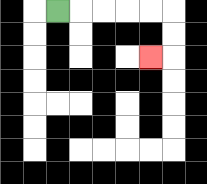{'start': '[2, 0]', 'end': '[6, 2]', 'path_directions': 'R,R,R,R,R,D,D,L', 'path_coordinates': '[[2, 0], [3, 0], [4, 0], [5, 0], [6, 0], [7, 0], [7, 1], [7, 2], [6, 2]]'}